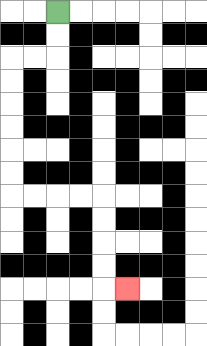{'start': '[2, 0]', 'end': '[5, 12]', 'path_directions': 'D,D,L,L,D,D,D,D,D,D,R,R,R,R,D,D,D,D,R', 'path_coordinates': '[[2, 0], [2, 1], [2, 2], [1, 2], [0, 2], [0, 3], [0, 4], [0, 5], [0, 6], [0, 7], [0, 8], [1, 8], [2, 8], [3, 8], [4, 8], [4, 9], [4, 10], [4, 11], [4, 12], [5, 12]]'}